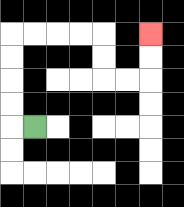{'start': '[1, 5]', 'end': '[6, 1]', 'path_directions': 'L,U,U,U,U,R,R,R,R,D,D,R,R,U,U', 'path_coordinates': '[[1, 5], [0, 5], [0, 4], [0, 3], [0, 2], [0, 1], [1, 1], [2, 1], [3, 1], [4, 1], [4, 2], [4, 3], [5, 3], [6, 3], [6, 2], [6, 1]]'}